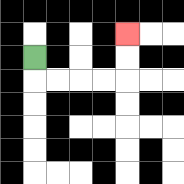{'start': '[1, 2]', 'end': '[5, 1]', 'path_directions': 'D,R,R,R,R,U,U', 'path_coordinates': '[[1, 2], [1, 3], [2, 3], [3, 3], [4, 3], [5, 3], [5, 2], [5, 1]]'}